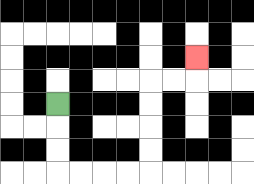{'start': '[2, 4]', 'end': '[8, 2]', 'path_directions': 'D,D,D,R,R,R,R,U,U,U,U,R,R,U', 'path_coordinates': '[[2, 4], [2, 5], [2, 6], [2, 7], [3, 7], [4, 7], [5, 7], [6, 7], [6, 6], [6, 5], [6, 4], [6, 3], [7, 3], [8, 3], [8, 2]]'}